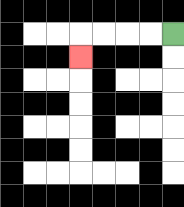{'start': '[7, 1]', 'end': '[3, 2]', 'path_directions': 'L,L,L,L,D', 'path_coordinates': '[[7, 1], [6, 1], [5, 1], [4, 1], [3, 1], [3, 2]]'}